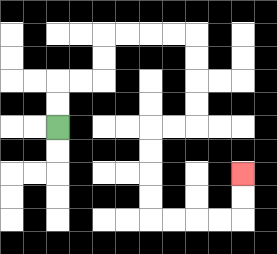{'start': '[2, 5]', 'end': '[10, 7]', 'path_directions': 'U,U,R,R,U,U,R,R,R,R,D,D,D,D,L,L,D,D,D,D,R,R,R,R,U,U', 'path_coordinates': '[[2, 5], [2, 4], [2, 3], [3, 3], [4, 3], [4, 2], [4, 1], [5, 1], [6, 1], [7, 1], [8, 1], [8, 2], [8, 3], [8, 4], [8, 5], [7, 5], [6, 5], [6, 6], [6, 7], [6, 8], [6, 9], [7, 9], [8, 9], [9, 9], [10, 9], [10, 8], [10, 7]]'}